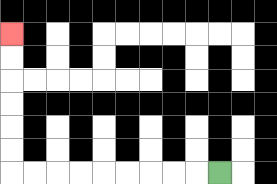{'start': '[9, 7]', 'end': '[0, 1]', 'path_directions': 'L,L,L,L,L,L,L,L,L,U,U,U,U,U,U', 'path_coordinates': '[[9, 7], [8, 7], [7, 7], [6, 7], [5, 7], [4, 7], [3, 7], [2, 7], [1, 7], [0, 7], [0, 6], [0, 5], [0, 4], [0, 3], [0, 2], [0, 1]]'}